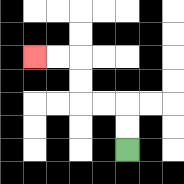{'start': '[5, 6]', 'end': '[1, 2]', 'path_directions': 'U,U,L,L,U,U,L,L', 'path_coordinates': '[[5, 6], [5, 5], [5, 4], [4, 4], [3, 4], [3, 3], [3, 2], [2, 2], [1, 2]]'}